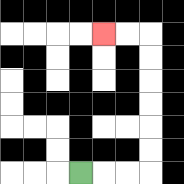{'start': '[3, 7]', 'end': '[4, 1]', 'path_directions': 'R,R,R,U,U,U,U,U,U,L,L', 'path_coordinates': '[[3, 7], [4, 7], [5, 7], [6, 7], [6, 6], [6, 5], [6, 4], [6, 3], [6, 2], [6, 1], [5, 1], [4, 1]]'}